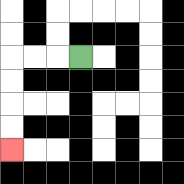{'start': '[3, 2]', 'end': '[0, 6]', 'path_directions': 'L,L,L,D,D,D,D', 'path_coordinates': '[[3, 2], [2, 2], [1, 2], [0, 2], [0, 3], [0, 4], [0, 5], [0, 6]]'}